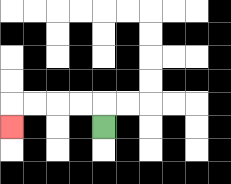{'start': '[4, 5]', 'end': '[0, 5]', 'path_directions': 'U,L,L,L,L,D', 'path_coordinates': '[[4, 5], [4, 4], [3, 4], [2, 4], [1, 4], [0, 4], [0, 5]]'}